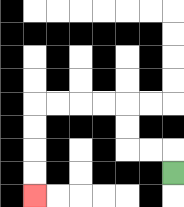{'start': '[7, 7]', 'end': '[1, 8]', 'path_directions': 'U,L,L,U,U,L,L,L,L,D,D,D,D', 'path_coordinates': '[[7, 7], [7, 6], [6, 6], [5, 6], [5, 5], [5, 4], [4, 4], [3, 4], [2, 4], [1, 4], [1, 5], [1, 6], [1, 7], [1, 8]]'}